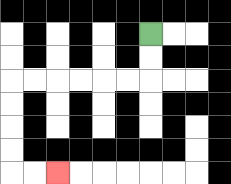{'start': '[6, 1]', 'end': '[2, 7]', 'path_directions': 'D,D,L,L,L,L,L,L,D,D,D,D,R,R', 'path_coordinates': '[[6, 1], [6, 2], [6, 3], [5, 3], [4, 3], [3, 3], [2, 3], [1, 3], [0, 3], [0, 4], [0, 5], [0, 6], [0, 7], [1, 7], [2, 7]]'}